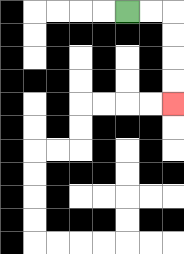{'start': '[5, 0]', 'end': '[7, 4]', 'path_directions': 'R,R,D,D,D,D', 'path_coordinates': '[[5, 0], [6, 0], [7, 0], [7, 1], [7, 2], [7, 3], [7, 4]]'}